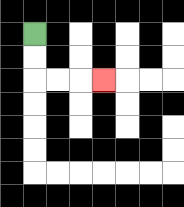{'start': '[1, 1]', 'end': '[4, 3]', 'path_directions': 'D,D,R,R,R', 'path_coordinates': '[[1, 1], [1, 2], [1, 3], [2, 3], [3, 3], [4, 3]]'}